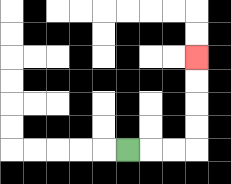{'start': '[5, 6]', 'end': '[8, 2]', 'path_directions': 'R,R,R,U,U,U,U', 'path_coordinates': '[[5, 6], [6, 6], [7, 6], [8, 6], [8, 5], [8, 4], [8, 3], [8, 2]]'}